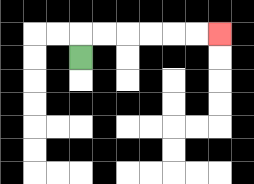{'start': '[3, 2]', 'end': '[9, 1]', 'path_directions': 'U,R,R,R,R,R,R', 'path_coordinates': '[[3, 2], [3, 1], [4, 1], [5, 1], [6, 1], [7, 1], [8, 1], [9, 1]]'}